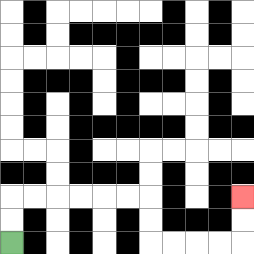{'start': '[0, 10]', 'end': '[10, 8]', 'path_directions': 'U,U,R,R,R,R,R,R,D,D,R,R,R,R,U,U', 'path_coordinates': '[[0, 10], [0, 9], [0, 8], [1, 8], [2, 8], [3, 8], [4, 8], [5, 8], [6, 8], [6, 9], [6, 10], [7, 10], [8, 10], [9, 10], [10, 10], [10, 9], [10, 8]]'}